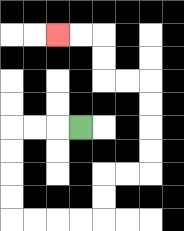{'start': '[3, 5]', 'end': '[2, 1]', 'path_directions': 'L,L,L,D,D,D,D,R,R,R,R,U,U,R,R,U,U,U,U,L,L,U,U,L,L', 'path_coordinates': '[[3, 5], [2, 5], [1, 5], [0, 5], [0, 6], [0, 7], [0, 8], [0, 9], [1, 9], [2, 9], [3, 9], [4, 9], [4, 8], [4, 7], [5, 7], [6, 7], [6, 6], [6, 5], [6, 4], [6, 3], [5, 3], [4, 3], [4, 2], [4, 1], [3, 1], [2, 1]]'}